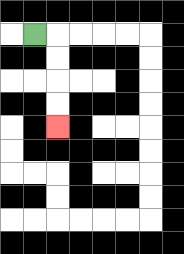{'start': '[1, 1]', 'end': '[2, 5]', 'path_directions': 'R,D,D,D,D', 'path_coordinates': '[[1, 1], [2, 1], [2, 2], [2, 3], [2, 4], [2, 5]]'}